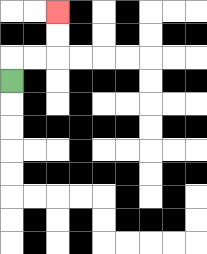{'start': '[0, 3]', 'end': '[2, 0]', 'path_directions': 'U,R,R,U,U', 'path_coordinates': '[[0, 3], [0, 2], [1, 2], [2, 2], [2, 1], [2, 0]]'}